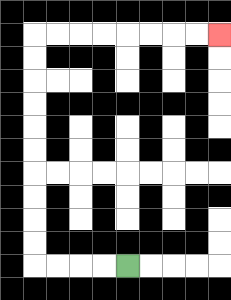{'start': '[5, 11]', 'end': '[9, 1]', 'path_directions': 'L,L,L,L,U,U,U,U,U,U,U,U,U,U,R,R,R,R,R,R,R,R', 'path_coordinates': '[[5, 11], [4, 11], [3, 11], [2, 11], [1, 11], [1, 10], [1, 9], [1, 8], [1, 7], [1, 6], [1, 5], [1, 4], [1, 3], [1, 2], [1, 1], [2, 1], [3, 1], [4, 1], [5, 1], [6, 1], [7, 1], [8, 1], [9, 1]]'}